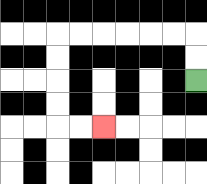{'start': '[8, 3]', 'end': '[4, 5]', 'path_directions': 'U,U,L,L,L,L,L,L,D,D,D,D,R,R', 'path_coordinates': '[[8, 3], [8, 2], [8, 1], [7, 1], [6, 1], [5, 1], [4, 1], [3, 1], [2, 1], [2, 2], [2, 3], [2, 4], [2, 5], [3, 5], [4, 5]]'}